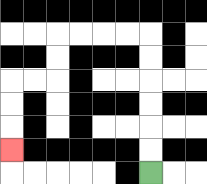{'start': '[6, 7]', 'end': '[0, 6]', 'path_directions': 'U,U,U,U,U,U,L,L,L,L,D,D,L,L,D,D,D', 'path_coordinates': '[[6, 7], [6, 6], [6, 5], [6, 4], [6, 3], [6, 2], [6, 1], [5, 1], [4, 1], [3, 1], [2, 1], [2, 2], [2, 3], [1, 3], [0, 3], [0, 4], [0, 5], [0, 6]]'}